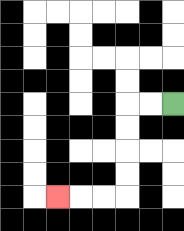{'start': '[7, 4]', 'end': '[2, 8]', 'path_directions': 'L,L,D,D,D,D,L,L,L', 'path_coordinates': '[[7, 4], [6, 4], [5, 4], [5, 5], [5, 6], [5, 7], [5, 8], [4, 8], [3, 8], [2, 8]]'}